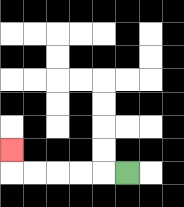{'start': '[5, 7]', 'end': '[0, 6]', 'path_directions': 'L,L,L,L,L,U', 'path_coordinates': '[[5, 7], [4, 7], [3, 7], [2, 7], [1, 7], [0, 7], [0, 6]]'}